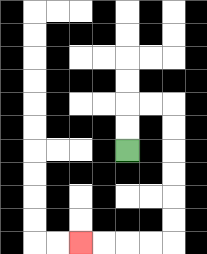{'start': '[5, 6]', 'end': '[3, 10]', 'path_directions': 'U,U,R,R,D,D,D,D,D,D,L,L,L,L', 'path_coordinates': '[[5, 6], [5, 5], [5, 4], [6, 4], [7, 4], [7, 5], [7, 6], [7, 7], [7, 8], [7, 9], [7, 10], [6, 10], [5, 10], [4, 10], [3, 10]]'}